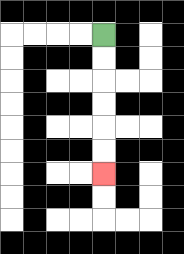{'start': '[4, 1]', 'end': '[4, 7]', 'path_directions': 'D,D,D,D,D,D', 'path_coordinates': '[[4, 1], [4, 2], [4, 3], [4, 4], [4, 5], [4, 6], [4, 7]]'}